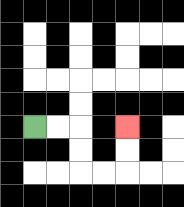{'start': '[1, 5]', 'end': '[5, 5]', 'path_directions': 'R,R,D,D,R,R,U,U', 'path_coordinates': '[[1, 5], [2, 5], [3, 5], [3, 6], [3, 7], [4, 7], [5, 7], [5, 6], [5, 5]]'}